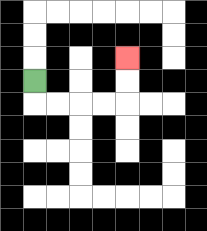{'start': '[1, 3]', 'end': '[5, 2]', 'path_directions': 'D,R,R,R,R,U,U', 'path_coordinates': '[[1, 3], [1, 4], [2, 4], [3, 4], [4, 4], [5, 4], [5, 3], [5, 2]]'}